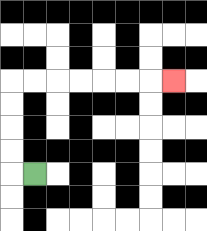{'start': '[1, 7]', 'end': '[7, 3]', 'path_directions': 'L,U,U,U,U,R,R,R,R,R,R,R', 'path_coordinates': '[[1, 7], [0, 7], [0, 6], [0, 5], [0, 4], [0, 3], [1, 3], [2, 3], [3, 3], [4, 3], [5, 3], [6, 3], [7, 3]]'}